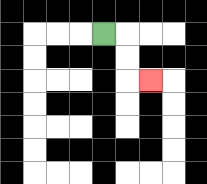{'start': '[4, 1]', 'end': '[6, 3]', 'path_directions': 'R,D,D,R', 'path_coordinates': '[[4, 1], [5, 1], [5, 2], [5, 3], [6, 3]]'}